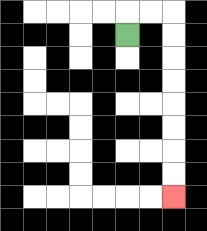{'start': '[5, 1]', 'end': '[7, 8]', 'path_directions': 'U,R,R,D,D,D,D,D,D,D,D', 'path_coordinates': '[[5, 1], [5, 0], [6, 0], [7, 0], [7, 1], [7, 2], [7, 3], [7, 4], [7, 5], [7, 6], [7, 7], [7, 8]]'}